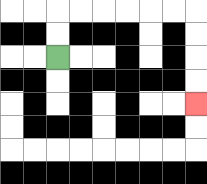{'start': '[2, 2]', 'end': '[8, 4]', 'path_directions': 'U,U,R,R,R,R,R,R,D,D,D,D', 'path_coordinates': '[[2, 2], [2, 1], [2, 0], [3, 0], [4, 0], [5, 0], [6, 0], [7, 0], [8, 0], [8, 1], [8, 2], [8, 3], [8, 4]]'}